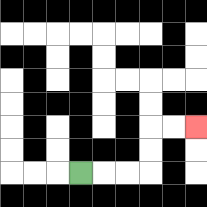{'start': '[3, 7]', 'end': '[8, 5]', 'path_directions': 'R,R,R,U,U,R,R', 'path_coordinates': '[[3, 7], [4, 7], [5, 7], [6, 7], [6, 6], [6, 5], [7, 5], [8, 5]]'}